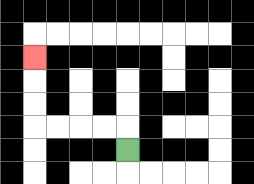{'start': '[5, 6]', 'end': '[1, 2]', 'path_directions': 'U,L,L,L,L,U,U,U', 'path_coordinates': '[[5, 6], [5, 5], [4, 5], [3, 5], [2, 5], [1, 5], [1, 4], [1, 3], [1, 2]]'}